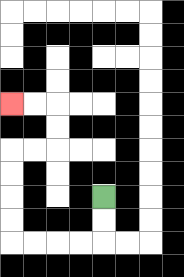{'start': '[4, 8]', 'end': '[0, 4]', 'path_directions': 'D,D,L,L,L,L,U,U,U,U,R,R,U,U,L,L', 'path_coordinates': '[[4, 8], [4, 9], [4, 10], [3, 10], [2, 10], [1, 10], [0, 10], [0, 9], [0, 8], [0, 7], [0, 6], [1, 6], [2, 6], [2, 5], [2, 4], [1, 4], [0, 4]]'}